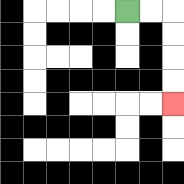{'start': '[5, 0]', 'end': '[7, 4]', 'path_directions': 'R,R,D,D,D,D', 'path_coordinates': '[[5, 0], [6, 0], [7, 0], [7, 1], [7, 2], [7, 3], [7, 4]]'}